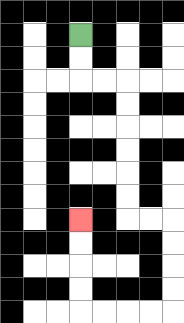{'start': '[3, 1]', 'end': '[3, 9]', 'path_directions': 'D,D,R,R,D,D,D,D,D,D,R,R,D,D,D,D,L,L,L,L,U,U,U,U', 'path_coordinates': '[[3, 1], [3, 2], [3, 3], [4, 3], [5, 3], [5, 4], [5, 5], [5, 6], [5, 7], [5, 8], [5, 9], [6, 9], [7, 9], [7, 10], [7, 11], [7, 12], [7, 13], [6, 13], [5, 13], [4, 13], [3, 13], [3, 12], [3, 11], [3, 10], [3, 9]]'}